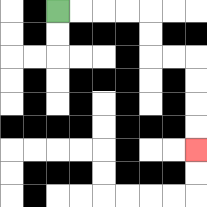{'start': '[2, 0]', 'end': '[8, 6]', 'path_directions': 'R,R,R,R,D,D,R,R,D,D,D,D', 'path_coordinates': '[[2, 0], [3, 0], [4, 0], [5, 0], [6, 0], [6, 1], [6, 2], [7, 2], [8, 2], [8, 3], [8, 4], [8, 5], [8, 6]]'}